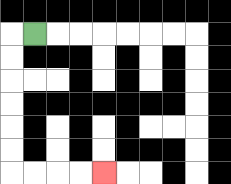{'start': '[1, 1]', 'end': '[4, 7]', 'path_directions': 'L,D,D,D,D,D,D,R,R,R,R', 'path_coordinates': '[[1, 1], [0, 1], [0, 2], [0, 3], [0, 4], [0, 5], [0, 6], [0, 7], [1, 7], [2, 7], [3, 7], [4, 7]]'}